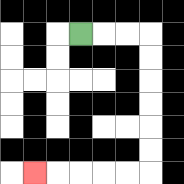{'start': '[3, 1]', 'end': '[1, 7]', 'path_directions': 'R,R,R,D,D,D,D,D,D,L,L,L,L,L', 'path_coordinates': '[[3, 1], [4, 1], [5, 1], [6, 1], [6, 2], [6, 3], [6, 4], [6, 5], [6, 6], [6, 7], [5, 7], [4, 7], [3, 7], [2, 7], [1, 7]]'}